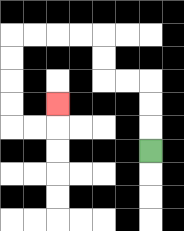{'start': '[6, 6]', 'end': '[2, 4]', 'path_directions': 'U,U,U,L,L,U,U,L,L,L,L,D,D,D,D,R,R,U', 'path_coordinates': '[[6, 6], [6, 5], [6, 4], [6, 3], [5, 3], [4, 3], [4, 2], [4, 1], [3, 1], [2, 1], [1, 1], [0, 1], [0, 2], [0, 3], [0, 4], [0, 5], [1, 5], [2, 5], [2, 4]]'}